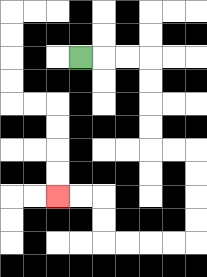{'start': '[3, 2]', 'end': '[2, 8]', 'path_directions': 'R,R,R,D,D,D,D,R,R,D,D,D,D,L,L,L,L,U,U,L,L', 'path_coordinates': '[[3, 2], [4, 2], [5, 2], [6, 2], [6, 3], [6, 4], [6, 5], [6, 6], [7, 6], [8, 6], [8, 7], [8, 8], [8, 9], [8, 10], [7, 10], [6, 10], [5, 10], [4, 10], [4, 9], [4, 8], [3, 8], [2, 8]]'}